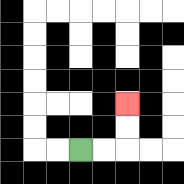{'start': '[3, 6]', 'end': '[5, 4]', 'path_directions': 'R,R,U,U', 'path_coordinates': '[[3, 6], [4, 6], [5, 6], [5, 5], [5, 4]]'}